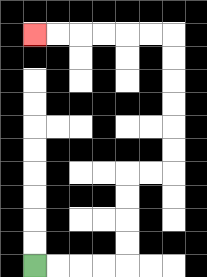{'start': '[1, 11]', 'end': '[1, 1]', 'path_directions': 'R,R,R,R,U,U,U,U,R,R,U,U,U,U,U,U,L,L,L,L,L,L', 'path_coordinates': '[[1, 11], [2, 11], [3, 11], [4, 11], [5, 11], [5, 10], [5, 9], [5, 8], [5, 7], [6, 7], [7, 7], [7, 6], [7, 5], [7, 4], [7, 3], [7, 2], [7, 1], [6, 1], [5, 1], [4, 1], [3, 1], [2, 1], [1, 1]]'}